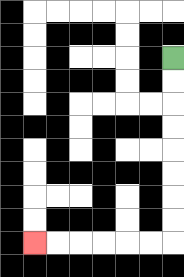{'start': '[7, 2]', 'end': '[1, 10]', 'path_directions': 'D,D,D,D,D,D,D,D,L,L,L,L,L,L', 'path_coordinates': '[[7, 2], [7, 3], [7, 4], [7, 5], [7, 6], [7, 7], [7, 8], [7, 9], [7, 10], [6, 10], [5, 10], [4, 10], [3, 10], [2, 10], [1, 10]]'}